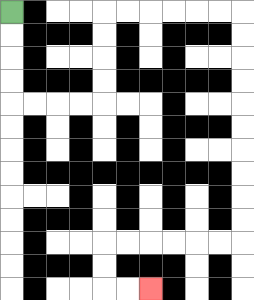{'start': '[0, 0]', 'end': '[6, 12]', 'path_directions': 'D,D,D,D,R,R,R,R,U,U,U,U,R,R,R,R,R,R,D,D,D,D,D,D,D,D,D,D,L,L,L,L,L,L,D,D,R,R', 'path_coordinates': '[[0, 0], [0, 1], [0, 2], [0, 3], [0, 4], [1, 4], [2, 4], [3, 4], [4, 4], [4, 3], [4, 2], [4, 1], [4, 0], [5, 0], [6, 0], [7, 0], [8, 0], [9, 0], [10, 0], [10, 1], [10, 2], [10, 3], [10, 4], [10, 5], [10, 6], [10, 7], [10, 8], [10, 9], [10, 10], [9, 10], [8, 10], [7, 10], [6, 10], [5, 10], [4, 10], [4, 11], [4, 12], [5, 12], [6, 12]]'}